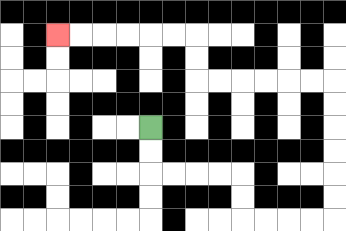{'start': '[6, 5]', 'end': '[2, 1]', 'path_directions': 'D,D,R,R,R,R,D,D,R,R,R,R,U,U,U,U,U,U,L,L,L,L,L,L,U,U,L,L,L,L,L,L', 'path_coordinates': '[[6, 5], [6, 6], [6, 7], [7, 7], [8, 7], [9, 7], [10, 7], [10, 8], [10, 9], [11, 9], [12, 9], [13, 9], [14, 9], [14, 8], [14, 7], [14, 6], [14, 5], [14, 4], [14, 3], [13, 3], [12, 3], [11, 3], [10, 3], [9, 3], [8, 3], [8, 2], [8, 1], [7, 1], [6, 1], [5, 1], [4, 1], [3, 1], [2, 1]]'}